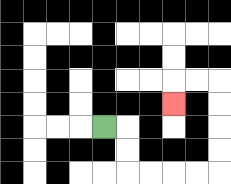{'start': '[4, 5]', 'end': '[7, 4]', 'path_directions': 'R,D,D,R,R,R,R,U,U,U,U,L,L,D', 'path_coordinates': '[[4, 5], [5, 5], [5, 6], [5, 7], [6, 7], [7, 7], [8, 7], [9, 7], [9, 6], [9, 5], [9, 4], [9, 3], [8, 3], [7, 3], [7, 4]]'}